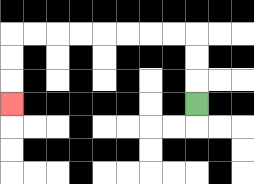{'start': '[8, 4]', 'end': '[0, 4]', 'path_directions': 'U,U,U,L,L,L,L,L,L,L,L,D,D,D', 'path_coordinates': '[[8, 4], [8, 3], [8, 2], [8, 1], [7, 1], [6, 1], [5, 1], [4, 1], [3, 1], [2, 1], [1, 1], [0, 1], [0, 2], [0, 3], [0, 4]]'}